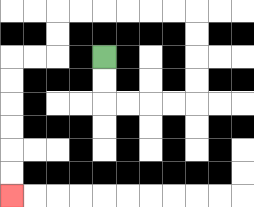{'start': '[4, 2]', 'end': '[0, 8]', 'path_directions': 'D,D,R,R,R,R,U,U,U,U,L,L,L,L,L,L,D,D,L,L,D,D,D,D,D,D', 'path_coordinates': '[[4, 2], [4, 3], [4, 4], [5, 4], [6, 4], [7, 4], [8, 4], [8, 3], [8, 2], [8, 1], [8, 0], [7, 0], [6, 0], [5, 0], [4, 0], [3, 0], [2, 0], [2, 1], [2, 2], [1, 2], [0, 2], [0, 3], [0, 4], [0, 5], [0, 6], [0, 7], [0, 8]]'}